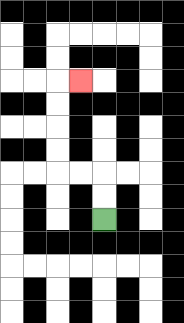{'start': '[4, 9]', 'end': '[3, 3]', 'path_directions': 'U,U,L,L,U,U,U,U,R', 'path_coordinates': '[[4, 9], [4, 8], [4, 7], [3, 7], [2, 7], [2, 6], [2, 5], [2, 4], [2, 3], [3, 3]]'}